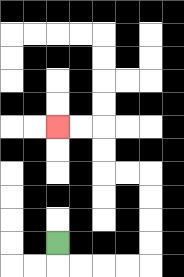{'start': '[2, 10]', 'end': '[2, 5]', 'path_directions': 'D,R,R,R,R,U,U,U,U,L,L,U,U,L,L', 'path_coordinates': '[[2, 10], [2, 11], [3, 11], [4, 11], [5, 11], [6, 11], [6, 10], [6, 9], [6, 8], [6, 7], [5, 7], [4, 7], [4, 6], [4, 5], [3, 5], [2, 5]]'}